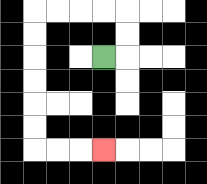{'start': '[4, 2]', 'end': '[4, 6]', 'path_directions': 'R,U,U,L,L,L,L,D,D,D,D,D,D,R,R,R', 'path_coordinates': '[[4, 2], [5, 2], [5, 1], [5, 0], [4, 0], [3, 0], [2, 0], [1, 0], [1, 1], [1, 2], [1, 3], [1, 4], [1, 5], [1, 6], [2, 6], [3, 6], [4, 6]]'}